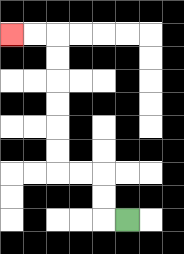{'start': '[5, 9]', 'end': '[0, 1]', 'path_directions': 'L,U,U,L,L,U,U,U,U,U,U,L,L', 'path_coordinates': '[[5, 9], [4, 9], [4, 8], [4, 7], [3, 7], [2, 7], [2, 6], [2, 5], [2, 4], [2, 3], [2, 2], [2, 1], [1, 1], [0, 1]]'}